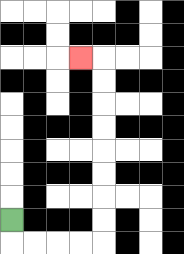{'start': '[0, 9]', 'end': '[3, 2]', 'path_directions': 'D,R,R,R,R,U,U,U,U,U,U,U,U,L', 'path_coordinates': '[[0, 9], [0, 10], [1, 10], [2, 10], [3, 10], [4, 10], [4, 9], [4, 8], [4, 7], [4, 6], [4, 5], [4, 4], [4, 3], [4, 2], [3, 2]]'}